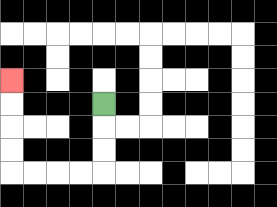{'start': '[4, 4]', 'end': '[0, 3]', 'path_directions': 'D,D,D,L,L,L,L,U,U,U,U', 'path_coordinates': '[[4, 4], [4, 5], [4, 6], [4, 7], [3, 7], [2, 7], [1, 7], [0, 7], [0, 6], [0, 5], [0, 4], [0, 3]]'}